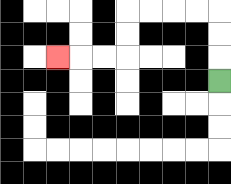{'start': '[9, 3]', 'end': '[2, 2]', 'path_directions': 'U,U,U,L,L,L,L,D,D,L,L,L', 'path_coordinates': '[[9, 3], [9, 2], [9, 1], [9, 0], [8, 0], [7, 0], [6, 0], [5, 0], [5, 1], [5, 2], [4, 2], [3, 2], [2, 2]]'}